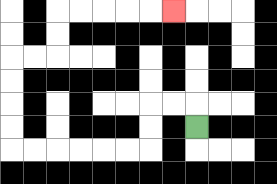{'start': '[8, 5]', 'end': '[7, 0]', 'path_directions': 'U,L,L,D,D,L,L,L,L,L,L,U,U,U,U,R,R,U,U,R,R,R,R,R', 'path_coordinates': '[[8, 5], [8, 4], [7, 4], [6, 4], [6, 5], [6, 6], [5, 6], [4, 6], [3, 6], [2, 6], [1, 6], [0, 6], [0, 5], [0, 4], [0, 3], [0, 2], [1, 2], [2, 2], [2, 1], [2, 0], [3, 0], [4, 0], [5, 0], [6, 0], [7, 0]]'}